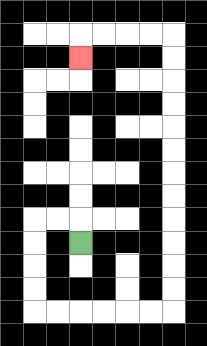{'start': '[3, 10]', 'end': '[3, 2]', 'path_directions': 'U,L,L,D,D,D,D,R,R,R,R,R,R,U,U,U,U,U,U,U,U,U,U,U,U,L,L,L,L,D', 'path_coordinates': '[[3, 10], [3, 9], [2, 9], [1, 9], [1, 10], [1, 11], [1, 12], [1, 13], [2, 13], [3, 13], [4, 13], [5, 13], [6, 13], [7, 13], [7, 12], [7, 11], [7, 10], [7, 9], [7, 8], [7, 7], [7, 6], [7, 5], [7, 4], [7, 3], [7, 2], [7, 1], [6, 1], [5, 1], [4, 1], [3, 1], [3, 2]]'}